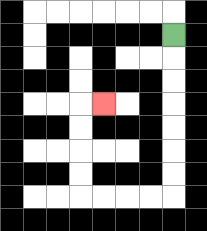{'start': '[7, 1]', 'end': '[4, 4]', 'path_directions': 'D,D,D,D,D,D,D,L,L,L,L,U,U,U,U,R', 'path_coordinates': '[[7, 1], [7, 2], [7, 3], [7, 4], [7, 5], [7, 6], [7, 7], [7, 8], [6, 8], [5, 8], [4, 8], [3, 8], [3, 7], [3, 6], [3, 5], [3, 4], [4, 4]]'}